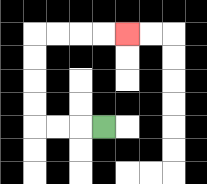{'start': '[4, 5]', 'end': '[5, 1]', 'path_directions': 'L,L,L,U,U,U,U,R,R,R,R', 'path_coordinates': '[[4, 5], [3, 5], [2, 5], [1, 5], [1, 4], [1, 3], [1, 2], [1, 1], [2, 1], [3, 1], [4, 1], [5, 1]]'}